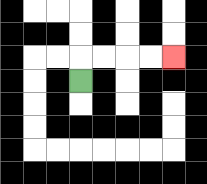{'start': '[3, 3]', 'end': '[7, 2]', 'path_directions': 'U,R,R,R,R', 'path_coordinates': '[[3, 3], [3, 2], [4, 2], [5, 2], [6, 2], [7, 2]]'}